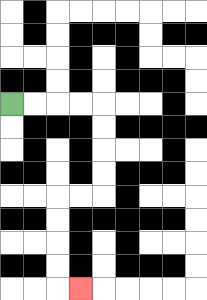{'start': '[0, 4]', 'end': '[3, 12]', 'path_directions': 'R,R,R,R,D,D,D,D,L,L,D,D,D,D,R', 'path_coordinates': '[[0, 4], [1, 4], [2, 4], [3, 4], [4, 4], [4, 5], [4, 6], [4, 7], [4, 8], [3, 8], [2, 8], [2, 9], [2, 10], [2, 11], [2, 12], [3, 12]]'}